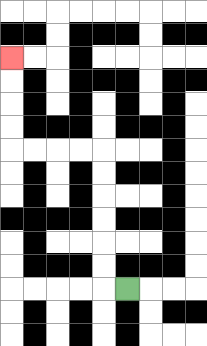{'start': '[5, 12]', 'end': '[0, 2]', 'path_directions': 'L,U,U,U,U,U,U,L,L,L,L,U,U,U,U', 'path_coordinates': '[[5, 12], [4, 12], [4, 11], [4, 10], [4, 9], [4, 8], [4, 7], [4, 6], [3, 6], [2, 6], [1, 6], [0, 6], [0, 5], [0, 4], [0, 3], [0, 2]]'}